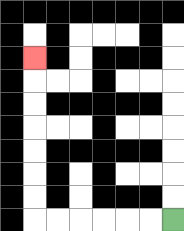{'start': '[7, 9]', 'end': '[1, 2]', 'path_directions': 'L,L,L,L,L,L,U,U,U,U,U,U,U', 'path_coordinates': '[[7, 9], [6, 9], [5, 9], [4, 9], [3, 9], [2, 9], [1, 9], [1, 8], [1, 7], [1, 6], [1, 5], [1, 4], [1, 3], [1, 2]]'}